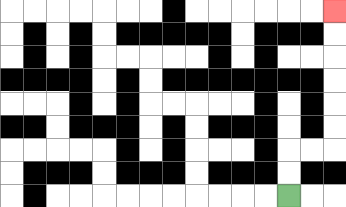{'start': '[12, 8]', 'end': '[14, 0]', 'path_directions': 'U,U,R,R,U,U,U,U,U,U', 'path_coordinates': '[[12, 8], [12, 7], [12, 6], [13, 6], [14, 6], [14, 5], [14, 4], [14, 3], [14, 2], [14, 1], [14, 0]]'}